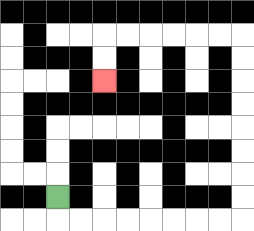{'start': '[2, 8]', 'end': '[4, 3]', 'path_directions': 'D,R,R,R,R,R,R,R,R,U,U,U,U,U,U,U,U,L,L,L,L,L,L,D,D', 'path_coordinates': '[[2, 8], [2, 9], [3, 9], [4, 9], [5, 9], [6, 9], [7, 9], [8, 9], [9, 9], [10, 9], [10, 8], [10, 7], [10, 6], [10, 5], [10, 4], [10, 3], [10, 2], [10, 1], [9, 1], [8, 1], [7, 1], [6, 1], [5, 1], [4, 1], [4, 2], [4, 3]]'}